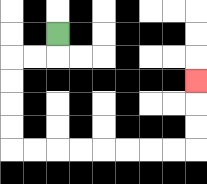{'start': '[2, 1]', 'end': '[8, 3]', 'path_directions': 'D,L,L,D,D,D,D,R,R,R,R,R,R,R,R,U,U,U', 'path_coordinates': '[[2, 1], [2, 2], [1, 2], [0, 2], [0, 3], [0, 4], [0, 5], [0, 6], [1, 6], [2, 6], [3, 6], [4, 6], [5, 6], [6, 6], [7, 6], [8, 6], [8, 5], [8, 4], [8, 3]]'}